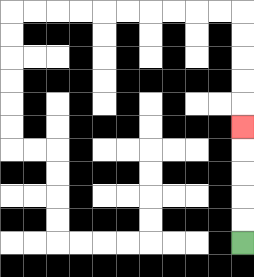{'start': '[10, 10]', 'end': '[10, 5]', 'path_directions': 'U,U,U,U,U', 'path_coordinates': '[[10, 10], [10, 9], [10, 8], [10, 7], [10, 6], [10, 5]]'}